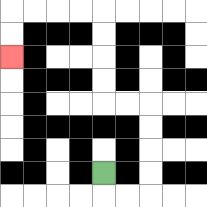{'start': '[4, 7]', 'end': '[0, 2]', 'path_directions': 'D,R,R,U,U,U,U,L,L,U,U,U,U,L,L,L,L,D,D', 'path_coordinates': '[[4, 7], [4, 8], [5, 8], [6, 8], [6, 7], [6, 6], [6, 5], [6, 4], [5, 4], [4, 4], [4, 3], [4, 2], [4, 1], [4, 0], [3, 0], [2, 0], [1, 0], [0, 0], [0, 1], [0, 2]]'}